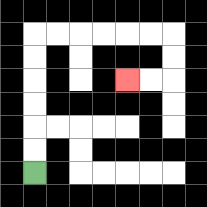{'start': '[1, 7]', 'end': '[5, 3]', 'path_directions': 'U,U,U,U,U,U,R,R,R,R,R,R,D,D,L,L', 'path_coordinates': '[[1, 7], [1, 6], [1, 5], [1, 4], [1, 3], [1, 2], [1, 1], [2, 1], [3, 1], [4, 1], [5, 1], [6, 1], [7, 1], [7, 2], [7, 3], [6, 3], [5, 3]]'}